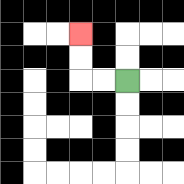{'start': '[5, 3]', 'end': '[3, 1]', 'path_directions': 'L,L,U,U', 'path_coordinates': '[[5, 3], [4, 3], [3, 3], [3, 2], [3, 1]]'}